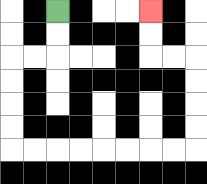{'start': '[2, 0]', 'end': '[6, 0]', 'path_directions': 'D,D,L,L,D,D,D,D,R,R,R,R,R,R,R,R,U,U,U,U,L,L,U,U', 'path_coordinates': '[[2, 0], [2, 1], [2, 2], [1, 2], [0, 2], [0, 3], [0, 4], [0, 5], [0, 6], [1, 6], [2, 6], [3, 6], [4, 6], [5, 6], [6, 6], [7, 6], [8, 6], [8, 5], [8, 4], [8, 3], [8, 2], [7, 2], [6, 2], [6, 1], [6, 0]]'}